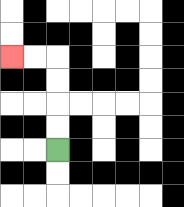{'start': '[2, 6]', 'end': '[0, 2]', 'path_directions': 'U,U,U,U,L,L', 'path_coordinates': '[[2, 6], [2, 5], [2, 4], [2, 3], [2, 2], [1, 2], [0, 2]]'}